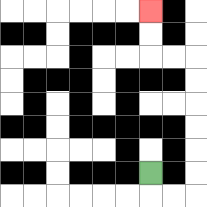{'start': '[6, 7]', 'end': '[6, 0]', 'path_directions': 'D,R,R,U,U,U,U,U,U,L,L,U,U', 'path_coordinates': '[[6, 7], [6, 8], [7, 8], [8, 8], [8, 7], [8, 6], [8, 5], [8, 4], [8, 3], [8, 2], [7, 2], [6, 2], [6, 1], [6, 0]]'}